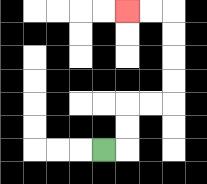{'start': '[4, 6]', 'end': '[5, 0]', 'path_directions': 'R,U,U,R,R,U,U,U,U,L,L', 'path_coordinates': '[[4, 6], [5, 6], [5, 5], [5, 4], [6, 4], [7, 4], [7, 3], [7, 2], [7, 1], [7, 0], [6, 0], [5, 0]]'}